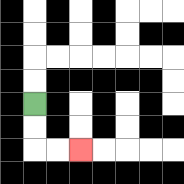{'start': '[1, 4]', 'end': '[3, 6]', 'path_directions': 'D,D,R,R', 'path_coordinates': '[[1, 4], [1, 5], [1, 6], [2, 6], [3, 6]]'}